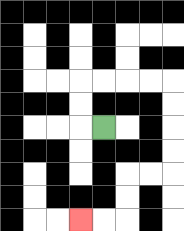{'start': '[4, 5]', 'end': '[3, 9]', 'path_directions': 'L,U,U,R,R,R,R,D,D,D,D,L,L,D,D,L,L', 'path_coordinates': '[[4, 5], [3, 5], [3, 4], [3, 3], [4, 3], [5, 3], [6, 3], [7, 3], [7, 4], [7, 5], [7, 6], [7, 7], [6, 7], [5, 7], [5, 8], [5, 9], [4, 9], [3, 9]]'}